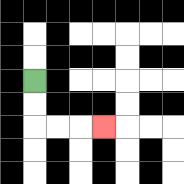{'start': '[1, 3]', 'end': '[4, 5]', 'path_directions': 'D,D,R,R,R', 'path_coordinates': '[[1, 3], [1, 4], [1, 5], [2, 5], [3, 5], [4, 5]]'}